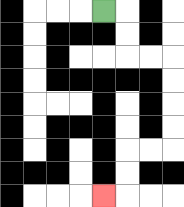{'start': '[4, 0]', 'end': '[4, 8]', 'path_directions': 'R,D,D,R,R,D,D,D,D,L,L,D,D,L', 'path_coordinates': '[[4, 0], [5, 0], [5, 1], [5, 2], [6, 2], [7, 2], [7, 3], [7, 4], [7, 5], [7, 6], [6, 6], [5, 6], [5, 7], [5, 8], [4, 8]]'}